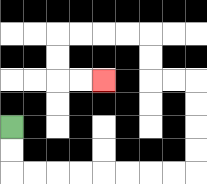{'start': '[0, 5]', 'end': '[4, 3]', 'path_directions': 'D,D,R,R,R,R,R,R,R,R,U,U,U,U,L,L,U,U,L,L,L,L,D,D,R,R', 'path_coordinates': '[[0, 5], [0, 6], [0, 7], [1, 7], [2, 7], [3, 7], [4, 7], [5, 7], [6, 7], [7, 7], [8, 7], [8, 6], [8, 5], [8, 4], [8, 3], [7, 3], [6, 3], [6, 2], [6, 1], [5, 1], [4, 1], [3, 1], [2, 1], [2, 2], [2, 3], [3, 3], [4, 3]]'}